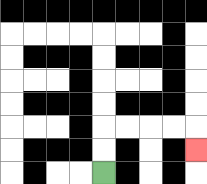{'start': '[4, 7]', 'end': '[8, 6]', 'path_directions': 'U,U,R,R,R,R,D', 'path_coordinates': '[[4, 7], [4, 6], [4, 5], [5, 5], [6, 5], [7, 5], [8, 5], [8, 6]]'}